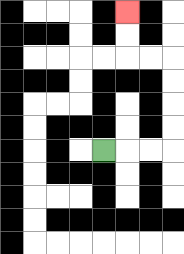{'start': '[4, 6]', 'end': '[5, 0]', 'path_directions': 'R,R,R,U,U,U,U,L,L,U,U', 'path_coordinates': '[[4, 6], [5, 6], [6, 6], [7, 6], [7, 5], [7, 4], [7, 3], [7, 2], [6, 2], [5, 2], [5, 1], [5, 0]]'}